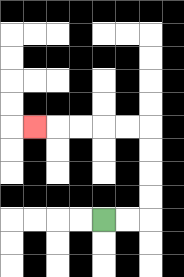{'start': '[4, 9]', 'end': '[1, 5]', 'path_directions': 'R,R,U,U,U,U,L,L,L,L,L', 'path_coordinates': '[[4, 9], [5, 9], [6, 9], [6, 8], [6, 7], [6, 6], [6, 5], [5, 5], [4, 5], [3, 5], [2, 5], [1, 5]]'}